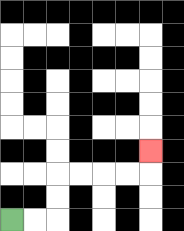{'start': '[0, 9]', 'end': '[6, 6]', 'path_directions': 'R,R,U,U,R,R,R,R,U', 'path_coordinates': '[[0, 9], [1, 9], [2, 9], [2, 8], [2, 7], [3, 7], [4, 7], [5, 7], [6, 7], [6, 6]]'}